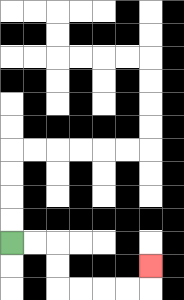{'start': '[0, 10]', 'end': '[6, 11]', 'path_directions': 'R,R,D,D,R,R,R,R,U', 'path_coordinates': '[[0, 10], [1, 10], [2, 10], [2, 11], [2, 12], [3, 12], [4, 12], [5, 12], [6, 12], [6, 11]]'}